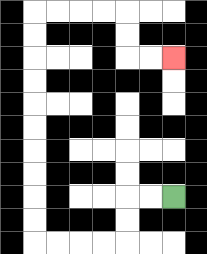{'start': '[7, 8]', 'end': '[7, 2]', 'path_directions': 'L,L,D,D,L,L,L,L,U,U,U,U,U,U,U,U,U,U,R,R,R,R,D,D,R,R', 'path_coordinates': '[[7, 8], [6, 8], [5, 8], [5, 9], [5, 10], [4, 10], [3, 10], [2, 10], [1, 10], [1, 9], [1, 8], [1, 7], [1, 6], [1, 5], [1, 4], [1, 3], [1, 2], [1, 1], [1, 0], [2, 0], [3, 0], [4, 0], [5, 0], [5, 1], [5, 2], [6, 2], [7, 2]]'}